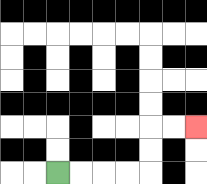{'start': '[2, 7]', 'end': '[8, 5]', 'path_directions': 'R,R,R,R,U,U,R,R', 'path_coordinates': '[[2, 7], [3, 7], [4, 7], [5, 7], [6, 7], [6, 6], [6, 5], [7, 5], [8, 5]]'}